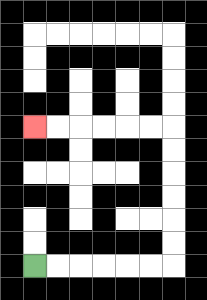{'start': '[1, 11]', 'end': '[1, 5]', 'path_directions': 'R,R,R,R,R,R,U,U,U,U,U,U,L,L,L,L,L,L', 'path_coordinates': '[[1, 11], [2, 11], [3, 11], [4, 11], [5, 11], [6, 11], [7, 11], [7, 10], [7, 9], [7, 8], [7, 7], [7, 6], [7, 5], [6, 5], [5, 5], [4, 5], [3, 5], [2, 5], [1, 5]]'}